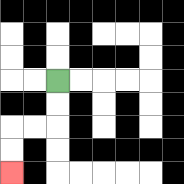{'start': '[2, 3]', 'end': '[0, 7]', 'path_directions': 'D,D,L,L,D,D', 'path_coordinates': '[[2, 3], [2, 4], [2, 5], [1, 5], [0, 5], [0, 6], [0, 7]]'}